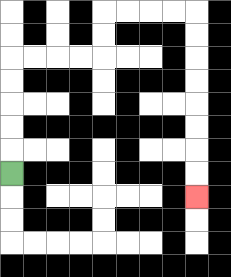{'start': '[0, 7]', 'end': '[8, 8]', 'path_directions': 'U,U,U,U,U,R,R,R,R,U,U,R,R,R,R,D,D,D,D,D,D,D,D', 'path_coordinates': '[[0, 7], [0, 6], [0, 5], [0, 4], [0, 3], [0, 2], [1, 2], [2, 2], [3, 2], [4, 2], [4, 1], [4, 0], [5, 0], [6, 0], [7, 0], [8, 0], [8, 1], [8, 2], [8, 3], [8, 4], [8, 5], [8, 6], [8, 7], [8, 8]]'}